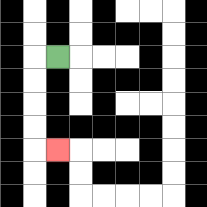{'start': '[2, 2]', 'end': '[2, 6]', 'path_directions': 'L,D,D,D,D,R', 'path_coordinates': '[[2, 2], [1, 2], [1, 3], [1, 4], [1, 5], [1, 6], [2, 6]]'}